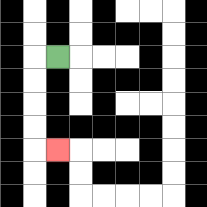{'start': '[2, 2]', 'end': '[2, 6]', 'path_directions': 'L,D,D,D,D,R', 'path_coordinates': '[[2, 2], [1, 2], [1, 3], [1, 4], [1, 5], [1, 6], [2, 6]]'}